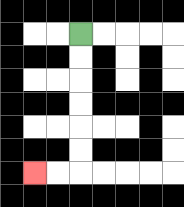{'start': '[3, 1]', 'end': '[1, 7]', 'path_directions': 'D,D,D,D,D,D,L,L', 'path_coordinates': '[[3, 1], [3, 2], [3, 3], [3, 4], [3, 5], [3, 6], [3, 7], [2, 7], [1, 7]]'}